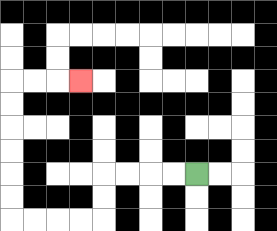{'start': '[8, 7]', 'end': '[3, 3]', 'path_directions': 'L,L,L,L,D,D,L,L,L,L,U,U,U,U,U,U,R,R,R', 'path_coordinates': '[[8, 7], [7, 7], [6, 7], [5, 7], [4, 7], [4, 8], [4, 9], [3, 9], [2, 9], [1, 9], [0, 9], [0, 8], [0, 7], [0, 6], [0, 5], [0, 4], [0, 3], [1, 3], [2, 3], [3, 3]]'}